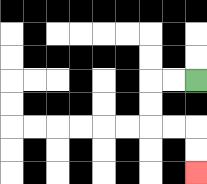{'start': '[8, 3]', 'end': '[8, 7]', 'path_directions': 'L,L,D,D,R,R,D,D', 'path_coordinates': '[[8, 3], [7, 3], [6, 3], [6, 4], [6, 5], [7, 5], [8, 5], [8, 6], [8, 7]]'}